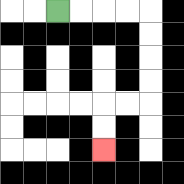{'start': '[2, 0]', 'end': '[4, 6]', 'path_directions': 'R,R,R,R,D,D,D,D,L,L,D,D', 'path_coordinates': '[[2, 0], [3, 0], [4, 0], [5, 0], [6, 0], [6, 1], [6, 2], [6, 3], [6, 4], [5, 4], [4, 4], [4, 5], [4, 6]]'}